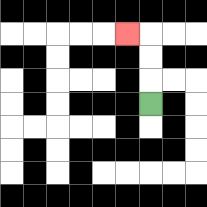{'start': '[6, 4]', 'end': '[5, 1]', 'path_directions': 'U,U,U,L', 'path_coordinates': '[[6, 4], [6, 3], [6, 2], [6, 1], [5, 1]]'}